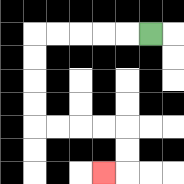{'start': '[6, 1]', 'end': '[4, 7]', 'path_directions': 'L,L,L,L,L,D,D,D,D,R,R,R,R,D,D,L', 'path_coordinates': '[[6, 1], [5, 1], [4, 1], [3, 1], [2, 1], [1, 1], [1, 2], [1, 3], [1, 4], [1, 5], [2, 5], [3, 5], [4, 5], [5, 5], [5, 6], [5, 7], [4, 7]]'}